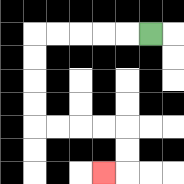{'start': '[6, 1]', 'end': '[4, 7]', 'path_directions': 'L,L,L,L,L,D,D,D,D,R,R,R,R,D,D,L', 'path_coordinates': '[[6, 1], [5, 1], [4, 1], [3, 1], [2, 1], [1, 1], [1, 2], [1, 3], [1, 4], [1, 5], [2, 5], [3, 5], [4, 5], [5, 5], [5, 6], [5, 7], [4, 7]]'}